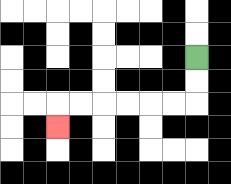{'start': '[8, 2]', 'end': '[2, 5]', 'path_directions': 'D,D,L,L,L,L,L,L,D', 'path_coordinates': '[[8, 2], [8, 3], [8, 4], [7, 4], [6, 4], [5, 4], [4, 4], [3, 4], [2, 4], [2, 5]]'}